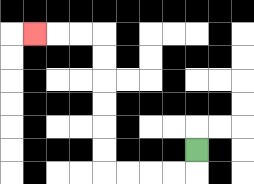{'start': '[8, 6]', 'end': '[1, 1]', 'path_directions': 'D,L,L,L,L,U,U,U,U,U,U,L,L,L', 'path_coordinates': '[[8, 6], [8, 7], [7, 7], [6, 7], [5, 7], [4, 7], [4, 6], [4, 5], [4, 4], [4, 3], [4, 2], [4, 1], [3, 1], [2, 1], [1, 1]]'}